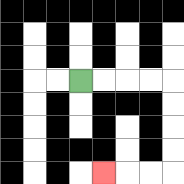{'start': '[3, 3]', 'end': '[4, 7]', 'path_directions': 'R,R,R,R,D,D,D,D,L,L,L', 'path_coordinates': '[[3, 3], [4, 3], [5, 3], [6, 3], [7, 3], [7, 4], [7, 5], [7, 6], [7, 7], [6, 7], [5, 7], [4, 7]]'}